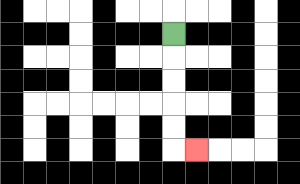{'start': '[7, 1]', 'end': '[8, 6]', 'path_directions': 'D,D,D,D,D,R', 'path_coordinates': '[[7, 1], [7, 2], [7, 3], [7, 4], [7, 5], [7, 6], [8, 6]]'}